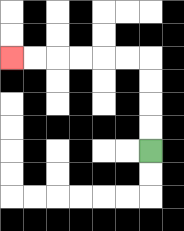{'start': '[6, 6]', 'end': '[0, 2]', 'path_directions': 'U,U,U,U,L,L,L,L,L,L', 'path_coordinates': '[[6, 6], [6, 5], [6, 4], [6, 3], [6, 2], [5, 2], [4, 2], [3, 2], [2, 2], [1, 2], [0, 2]]'}